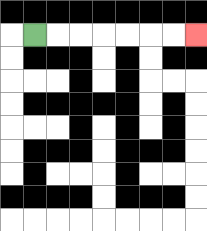{'start': '[1, 1]', 'end': '[8, 1]', 'path_directions': 'R,R,R,R,R,R,R', 'path_coordinates': '[[1, 1], [2, 1], [3, 1], [4, 1], [5, 1], [6, 1], [7, 1], [8, 1]]'}